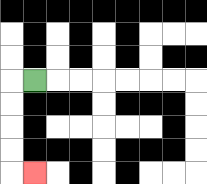{'start': '[1, 3]', 'end': '[1, 7]', 'path_directions': 'L,D,D,D,D,R', 'path_coordinates': '[[1, 3], [0, 3], [0, 4], [0, 5], [0, 6], [0, 7], [1, 7]]'}